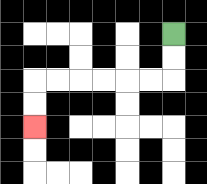{'start': '[7, 1]', 'end': '[1, 5]', 'path_directions': 'D,D,L,L,L,L,L,L,D,D', 'path_coordinates': '[[7, 1], [7, 2], [7, 3], [6, 3], [5, 3], [4, 3], [3, 3], [2, 3], [1, 3], [1, 4], [1, 5]]'}